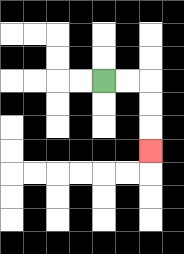{'start': '[4, 3]', 'end': '[6, 6]', 'path_directions': 'R,R,D,D,D', 'path_coordinates': '[[4, 3], [5, 3], [6, 3], [6, 4], [6, 5], [6, 6]]'}